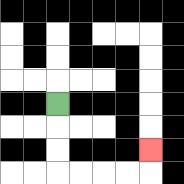{'start': '[2, 4]', 'end': '[6, 6]', 'path_directions': 'D,D,D,R,R,R,R,U', 'path_coordinates': '[[2, 4], [2, 5], [2, 6], [2, 7], [3, 7], [4, 7], [5, 7], [6, 7], [6, 6]]'}